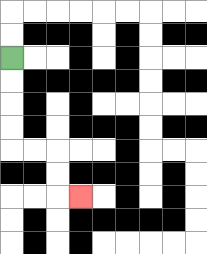{'start': '[0, 2]', 'end': '[3, 8]', 'path_directions': 'D,D,D,D,R,R,D,D,R', 'path_coordinates': '[[0, 2], [0, 3], [0, 4], [0, 5], [0, 6], [1, 6], [2, 6], [2, 7], [2, 8], [3, 8]]'}